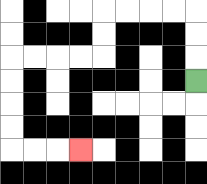{'start': '[8, 3]', 'end': '[3, 6]', 'path_directions': 'U,U,U,L,L,L,L,D,D,L,L,L,L,D,D,D,D,R,R,R', 'path_coordinates': '[[8, 3], [8, 2], [8, 1], [8, 0], [7, 0], [6, 0], [5, 0], [4, 0], [4, 1], [4, 2], [3, 2], [2, 2], [1, 2], [0, 2], [0, 3], [0, 4], [0, 5], [0, 6], [1, 6], [2, 6], [3, 6]]'}